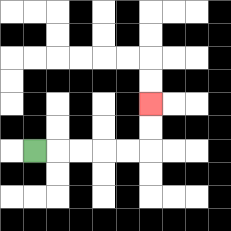{'start': '[1, 6]', 'end': '[6, 4]', 'path_directions': 'R,R,R,R,R,U,U', 'path_coordinates': '[[1, 6], [2, 6], [3, 6], [4, 6], [5, 6], [6, 6], [6, 5], [6, 4]]'}